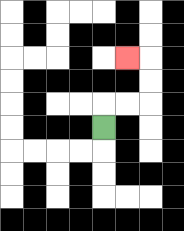{'start': '[4, 5]', 'end': '[5, 2]', 'path_directions': 'U,R,R,U,U,L', 'path_coordinates': '[[4, 5], [4, 4], [5, 4], [6, 4], [6, 3], [6, 2], [5, 2]]'}